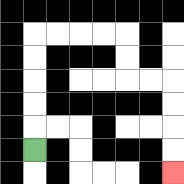{'start': '[1, 6]', 'end': '[7, 7]', 'path_directions': 'U,U,U,U,U,R,R,R,R,D,D,R,R,D,D,D,D', 'path_coordinates': '[[1, 6], [1, 5], [1, 4], [1, 3], [1, 2], [1, 1], [2, 1], [3, 1], [4, 1], [5, 1], [5, 2], [5, 3], [6, 3], [7, 3], [7, 4], [7, 5], [7, 6], [7, 7]]'}